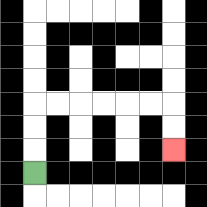{'start': '[1, 7]', 'end': '[7, 6]', 'path_directions': 'U,U,U,R,R,R,R,R,R,D,D', 'path_coordinates': '[[1, 7], [1, 6], [1, 5], [1, 4], [2, 4], [3, 4], [4, 4], [5, 4], [6, 4], [7, 4], [7, 5], [7, 6]]'}